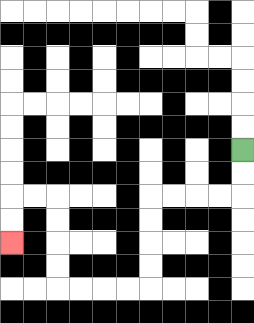{'start': '[10, 6]', 'end': '[0, 10]', 'path_directions': 'D,D,L,L,L,L,D,D,D,D,L,L,L,L,U,U,U,U,L,L,D,D', 'path_coordinates': '[[10, 6], [10, 7], [10, 8], [9, 8], [8, 8], [7, 8], [6, 8], [6, 9], [6, 10], [6, 11], [6, 12], [5, 12], [4, 12], [3, 12], [2, 12], [2, 11], [2, 10], [2, 9], [2, 8], [1, 8], [0, 8], [0, 9], [0, 10]]'}